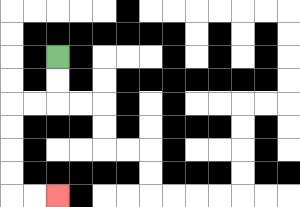{'start': '[2, 2]', 'end': '[2, 8]', 'path_directions': 'D,D,L,L,D,D,D,D,R,R', 'path_coordinates': '[[2, 2], [2, 3], [2, 4], [1, 4], [0, 4], [0, 5], [0, 6], [0, 7], [0, 8], [1, 8], [2, 8]]'}